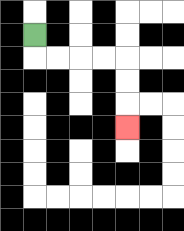{'start': '[1, 1]', 'end': '[5, 5]', 'path_directions': 'D,R,R,R,R,D,D,D', 'path_coordinates': '[[1, 1], [1, 2], [2, 2], [3, 2], [4, 2], [5, 2], [5, 3], [5, 4], [5, 5]]'}